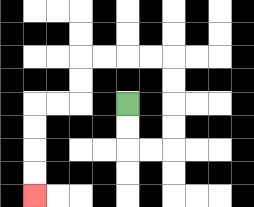{'start': '[5, 4]', 'end': '[1, 8]', 'path_directions': 'D,D,R,R,U,U,U,U,L,L,L,L,D,D,L,L,D,D,D,D', 'path_coordinates': '[[5, 4], [5, 5], [5, 6], [6, 6], [7, 6], [7, 5], [7, 4], [7, 3], [7, 2], [6, 2], [5, 2], [4, 2], [3, 2], [3, 3], [3, 4], [2, 4], [1, 4], [1, 5], [1, 6], [1, 7], [1, 8]]'}